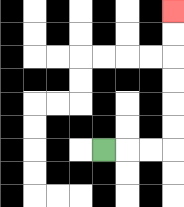{'start': '[4, 6]', 'end': '[7, 0]', 'path_directions': 'R,R,R,U,U,U,U,U,U', 'path_coordinates': '[[4, 6], [5, 6], [6, 6], [7, 6], [7, 5], [7, 4], [7, 3], [7, 2], [7, 1], [7, 0]]'}